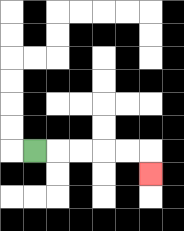{'start': '[1, 6]', 'end': '[6, 7]', 'path_directions': 'R,R,R,R,R,D', 'path_coordinates': '[[1, 6], [2, 6], [3, 6], [4, 6], [5, 6], [6, 6], [6, 7]]'}